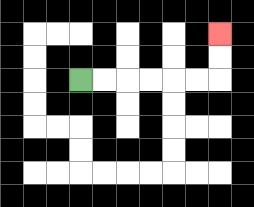{'start': '[3, 3]', 'end': '[9, 1]', 'path_directions': 'R,R,R,R,R,R,U,U', 'path_coordinates': '[[3, 3], [4, 3], [5, 3], [6, 3], [7, 3], [8, 3], [9, 3], [9, 2], [9, 1]]'}